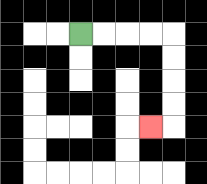{'start': '[3, 1]', 'end': '[6, 5]', 'path_directions': 'R,R,R,R,D,D,D,D,L', 'path_coordinates': '[[3, 1], [4, 1], [5, 1], [6, 1], [7, 1], [7, 2], [7, 3], [7, 4], [7, 5], [6, 5]]'}